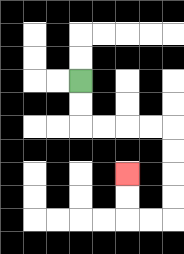{'start': '[3, 3]', 'end': '[5, 7]', 'path_directions': 'D,D,R,R,R,R,D,D,D,D,L,L,U,U', 'path_coordinates': '[[3, 3], [3, 4], [3, 5], [4, 5], [5, 5], [6, 5], [7, 5], [7, 6], [7, 7], [7, 8], [7, 9], [6, 9], [5, 9], [5, 8], [5, 7]]'}